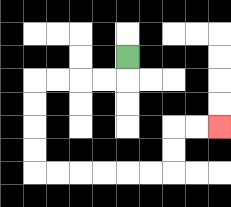{'start': '[5, 2]', 'end': '[9, 5]', 'path_directions': 'D,L,L,L,L,D,D,D,D,R,R,R,R,R,R,U,U,R,R', 'path_coordinates': '[[5, 2], [5, 3], [4, 3], [3, 3], [2, 3], [1, 3], [1, 4], [1, 5], [1, 6], [1, 7], [2, 7], [3, 7], [4, 7], [5, 7], [6, 7], [7, 7], [7, 6], [7, 5], [8, 5], [9, 5]]'}